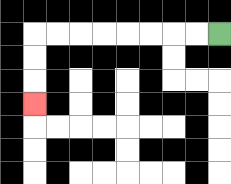{'start': '[9, 1]', 'end': '[1, 4]', 'path_directions': 'L,L,L,L,L,L,L,L,D,D,D', 'path_coordinates': '[[9, 1], [8, 1], [7, 1], [6, 1], [5, 1], [4, 1], [3, 1], [2, 1], [1, 1], [1, 2], [1, 3], [1, 4]]'}